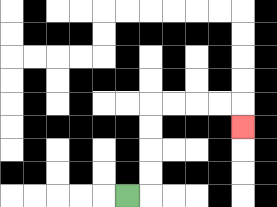{'start': '[5, 8]', 'end': '[10, 5]', 'path_directions': 'R,U,U,U,U,R,R,R,R,D', 'path_coordinates': '[[5, 8], [6, 8], [6, 7], [6, 6], [6, 5], [6, 4], [7, 4], [8, 4], [9, 4], [10, 4], [10, 5]]'}